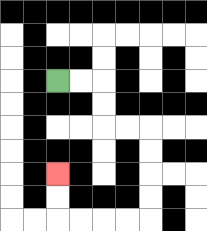{'start': '[2, 3]', 'end': '[2, 7]', 'path_directions': 'R,R,D,D,R,R,D,D,D,D,L,L,L,L,U,U', 'path_coordinates': '[[2, 3], [3, 3], [4, 3], [4, 4], [4, 5], [5, 5], [6, 5], [6, 6], [6, 7], [6, 8], [6, 9], [5, 9], [4, 9], [3, 9], [2, 9], [2, 8], [2, 7]]'}